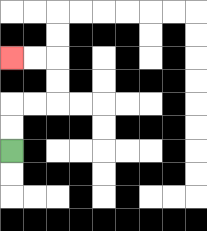{'start': '[0, 6]', 'end': '[0, 2]', 'path_directions': 'U,U,R,R,U,U,L,L', 'path_coordinates': '[[0, 6], [0, 5], [0, 4], [1, 4], [2, 4], [2, 3], [2, 2], [1, 2], [0, 2]]'}